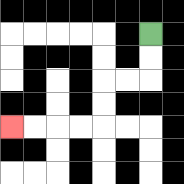{'start': '[6, 1]', 'end': '[0, 5]', 'path_directions': 'D,D,L,L,D,D,L,L,L,L', 'path_coordinates': '[[6, 1], [6, 2], [6, 3], [5, 3], [4, 3], [4, 4], [4, 5], [3, 5], [2, 5], [1, 5], [0, 5]]'}